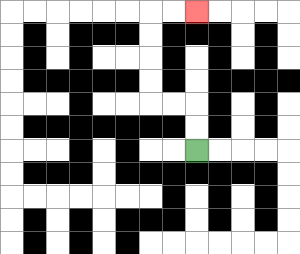{'start': '[8, 6]', 'end': '[8, 0]', 'path_directions': 'U,U,L,L,U,U,U,U,R,R', 'path_coordinates': '[[8, 6], [8, 5], [8, 4], [7, 4], [6, 4], [6, 3], [6, 2], [6, 1], [6, 0], [7, 0], [8, 0]]'}